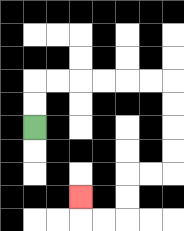{'start': '[1, 5]', 'end': '[3, 8]', 'path_directions': 'U,U,R,R,R,R,R,R,D,D,D,D,L,L,D,D,L,L,U', 'path_coordinates': '[[1, 5], [1, 4], [1, 3], [2, 3], [3, 3], [4, 3], [5, 3], [6, 3], [7, 3], [7, 4], [7, 5], [7, 6], [7, 7], [6, 7], [5, 7], [5, 8], [5, 9], [4, 9], [3, 9], [3, 8]]'}